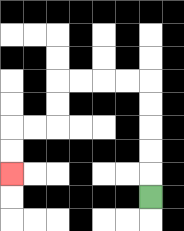{'start': '[6, 8]', 'end': '[0, 7]', 'path_directions': 'U,U,U,U,U,L,L,L,L,D,D,L,L,D,D', 'path_coordinates': '[[6, 8], [6, 7], [6, 6], [6, 5], [6, 4], [6, 3], [5, 3], [4, 3], [3, 3], [2, 3], [2, 4], [2, 5], [1, 5], [0, 5], [0, 6], [0, 7]]'}